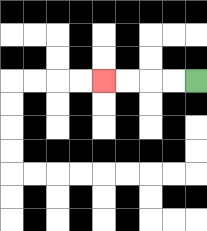{'start': '[8, 3]', 'end': '[4, 3]', 'path_directions': 'L,L,L,L', 'path_coordinates': '[[8, 3], [7, 3], [6, 3], [5, 3], [4, 3]]'}